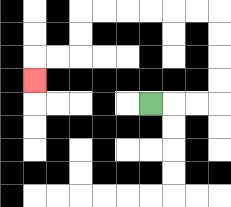{'start': '[6, 4]', 'end': '[1, 3]', 'path_directions': 'R,R,R,U,U,U,U,L,L,L,L,L,L,D,D,L,L,D', 'path_coordinates': '[[6, 4], [7, 4], [8, 4], [9, 4], [9, 3], [9, 2], [9, 1], [9, 0], [8, 0], [7, 0], [6, 0], [5, 0], [4, 0], [3, 0], [3, 1], [3, 2], [2, 2], [1, 2], [1, 3]]'}